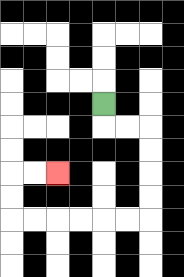{'start': '[4, 4]', 'end': '[2, 7]', 'path_directions': 'D,R,R,D,D,D,D,L,L,L,L,L,L,U,U,R,R', 'path_coordinates': '[[4, 4], [4, 5], [5, 5], [6, 5], [6, 6], [6, 7], [6, 8], [6, 9], [5, 9], [4, 9], [3, 9], [2, 9], [1, 9], [0, 9], [0, 8], [0, 7], [1, 7], [2, 7]]'}